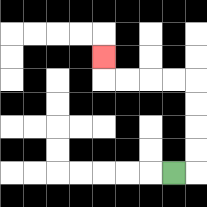{'start': '[7, 7]', 'end': '[4, 2]', 'path_directions': 'R,U,U,U,U,L,L,L,L,U', 'path_coordinates': '[[7, 7], [8, 7], [8, 6], [8, 5], [8, 4], [8, 3], [7, 3], [6, 3], [5, 3], [4, 3], [4, 2]]'}